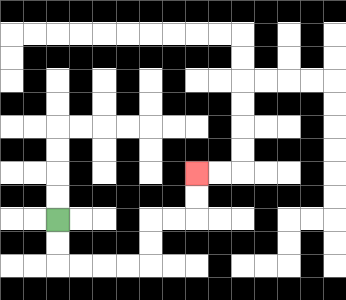{'start': '[2, 9]', 'end': '[8, 7]', 'path_directions': 'D,D,R,R,R,R,U,U,R,R,U,U', 'path_coordinates': '[[2, 9], [2, 10], [2, 11], [3, 11], [4, 11], [5, 11], [6, 11], [6, 10], [6, 9], [7, 9], [8, 9], [8, 8], [8, 7]]'}